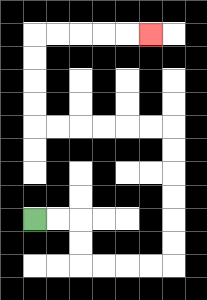{'start': '[1, 9]', 'end': '[6, 1]', 'path_directions': 'R,R,D,D,R,R,R,R,U,U,U,U,U,U,L,L,L,L,L,L,U,U,U,U,R,R,R,R,R', 'path_coordinates': '[[1, 9], [2, 9], [3, 9], [3, 10], [3, 11], [4, 11], [5, 11], [6, 11], [7, 11], [7, 10], [7, 9], [7, 8], [7, 7], [7, 6], [7, 5], [6, 5], [5, 5], [4, 5], [3, 5], [2, 5], [1, 5], [1, 4], [1, 3], [1, 2], [1, 1], [2, 1], [3, 1], [4, 1], [5, 1], [6, 1]]'}